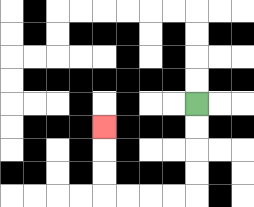{'start': '[8, 4]', 'end': '[4, 5]', 'path_directions': 'D,D,D,D,L,L,L,L,U,U,U', 'path_coordinates': '[[8, 4], [8, 5], [8, 6], [8, 7], [8, 8], [7, 8], [6, 8], [5, 8], [4, 8], [4, 7], [4, 6], [4, 5]]'}